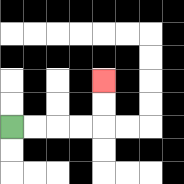{'start': '[0, 5]', 'end': '[4, 3]', 'path_directions': 'R,R,R,R,U,U', 'path_coordinates': '[[0, 5], [1, 5], [2, 5], [3, 5], [4, 5], [4, 4], [4, 3]]'}